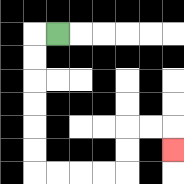{'start': '[2, 1]', 'end': '[7, 6]', 'path_directions': 'L,D,D,D,D,D,D,R,R,R,R,U,U,R,R,D', 'path_coordinates': '[[2, 1], [1, 1], [1, 2], [1, 3], [1, 4], [1, 5], [1, 6], [1, 7], [2, 7], [3, 7], [4, 7], [5, 7], [5, 6], [5, 5], [6, 5], [7, 5], [7, 6]]'}